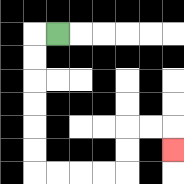{'start': '[2, 1]', 'end': '[7, 6]', 'path_directions': 'L,D,D,D,D,D,D,R,R,R,R,U,U,R,R,D', 'path_coordinates': '[[2, 1], [1, 1], [1, 2], [1, 3], [1, 4], [1, 5], [1, 6], [1, 7], [2, 7], [3, 7], [4, 7], [5, 7], [5, 6], [5, 5], [6, 5], [7, 5], [7, 6]]'}